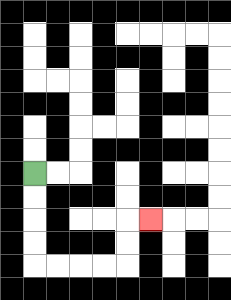{'start': '[1, 7]', 'end': '[6, 9]', 'path_directions': 'D,D,D,D,R,R,R,R,U,U,R', 'path_coordinates': '[[1, 7], [1, 8], [1, 9], [1, 10], [1, 11], [2, 11], [3, 11], [4, 11], [5, 11], [5, 10], [5, 9], [6, 9]]'}